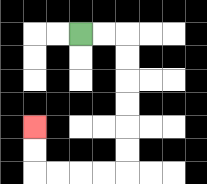{'start': '[3, 1]', 'end': '[1, 5]', 'path_directions': 'R,R,D,D,D,D,D,D,L,L,L,L,U,U', 'path_coordinates': '[[3, 1], [4, 1], [5, 1], [5, 2], [5, 3], [5, 4], [5, 5], [5, 6], [5, 7], [4, 7], [3, 7], [2, 7], [1, 7], [1, 6], [1, 5]]'}